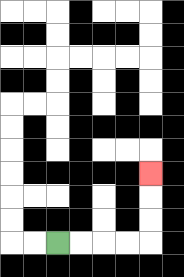{'start': '[2, 10]', 'end': '[6, 7]', 'path_directions': 'R,R,R,R,U,U,U', 'path_coordinates': '[[2, 10], [3, 10], [4, 10], [5, 10], [6, 10], [6, 9], [6, 8], [6, 7]]'}